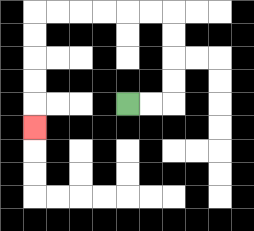{'start': '[5, 4]', 'end': '[1, 5]', 'path_directions': 'R,R,U,U,U,U,L,L,L,L,L,L,D,D,D,D,D', 'path_coordinates': '[[5, 4], [6, 4], [7, 4], [7, 3], [7, 2], [7, 1], [7, 0], [6, 0], [5, 0], [4, 0], [3, 0], [2, 0], [1, 0], [1, 1], [1, 2], [1, 3], [1, 4], [1, 5]]'}